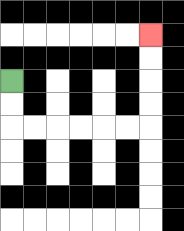{'start': '[0, 3]', 'end': '[6, 1]', 'path_directions': 'D,D,R,R,R,R,R,R,U,U,U,U', 'path_coordinates': '[[0, 3], [0, 4], [0, 5], [1, 5], [2, 5], [3, 5], [4, 5], [5, 5], [6, 5], [6, 4], [6, 3], [6, 2], [6, 1]]'}